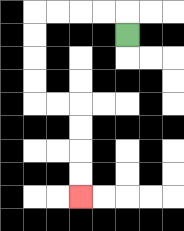{'start': '[5, 1]', 'end': '[3, 8]', 'path_directions': 'U,L,L,L,L,D,D,D,D,R,R,D,D,D,D', 'path_coordinates': '[[5, 1], [5, 0], [4, 0], [3, 0], [2, 0], [1, 0], [1, 1], [1, 2], [1, 3], [1, 4], [2, 4], [3, 4], [3, 5], [3, 6], [3, 7], [3, 8]]'}